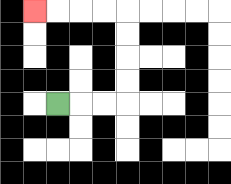{'start': '[2, 4]', 'end': '[1, 0]', 'path_directions': 'R,R,R,U,U,U,U,L,L,L,L', 'path_coordinates': '[[2, 4], [3, 4], [4, 4], [5, 4], [5, 3], [5, 2], [5, 1], [5, 0], [4, 0], [3, 0], [2, 0], [1, 0]]'}